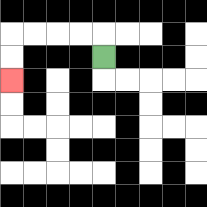{'start': '[4, 2]', 'end': '[0, 3]', 'path_directions': 'U,L,L,L,L,D,D', 'path_coordinates': '[[4, 2], [4, 1], [3, 1], [2, 1], [1, 1], [0, 1], [0, 2], [0, 3]]'}